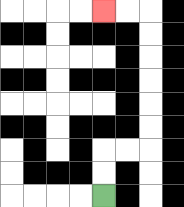{'start': '[4, 8]', 'end': '[4, 0]', 'path_directions': 'U,U,R,R,U,U,U,U,U,U,L,L', 'path_coordinates': '[[4, 8], [4, 7], [4, 6], [5, 6], [6, 6], [6, 5], [6, 4], [6, 3], [6, 2], [6, 1], [6, 0], [5, 0], [4, 0]]'}